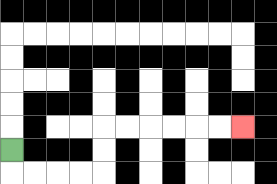{'start': '[0, 6]', 'end': '[10, 5]', 'path_directions': 'D,R,R,R,R,U,U,R,R,R,R,R,R', 'path_coordinates': '[[0, 6], [0, 7], [1, 7], [2, 7], [3, 7], [4, 7], [4, 6], [4, 5], [5, 5], [6, 5], [7, 5], [8, 5], [9, 5], [10, 5]]'}